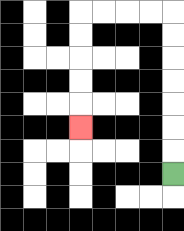{'start': '[7, 7]', 'end': '[3, 5]', 'path_directions': 'U,U,U,U,U,U,U,L,L,L,L,D,D,D,D,D', 'path_coordinates': '[[7, 7], [7, 6], [7, 5], [7, 4], [7, 3], [7, 2], [7, 1], [7, 0], [6, 0], [5, 0], [4, 0], [3, 0], [3, 1], [3, 2], [3, 3], [3, 4], [3, 5]]'}